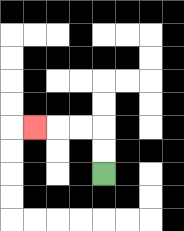{'start': '[4, 7]', 'end': '[1, 5]', 'path_directions': 'U,U,L,L,L', 'path_coordinates': '[[4, 7], [4, 6], [4, 5], [3, 5], [2, 5], [1, 5]]'}